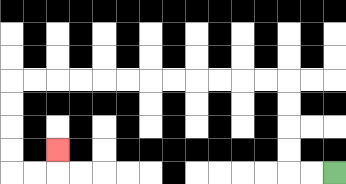{'start': '[14, 7]', 'end': '[2, 6]', 'path_directions': 'L,L,U,U,U,U,L,L,L,L,L,L,L,L,L,L,L,L,D,D,D,D,R,R,U', 'path_coordinates': '[[14, 7], [13, 7], [12, 7], [12, 6], [12, 5], [12, 4], [12, 3], [11, 3], [10, 3], [9, 3], [8, 3], [7, 3], [6, 3], [5, 3], [4, 3], [3, 3], [2, 3], [1, 3], [0, 3], [0, 4], [0, 5], [0, 6], [0, 7], [1, 7], [2, 7], [2, 6]]'}